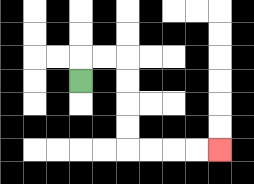{'start': '[3, 3]', 'end': '[9, 6]', 'path_directions': 'U,R,R,D,D,D,D,R,R,R,R', 'path_coordinates': '[[3, 3], [3, 2], [4, 2], [5, 2], [5, 3], [5, 4], [5, 5], [5, 6], [6, 6], [7, 6], [8, 6], [9, 6]]'}